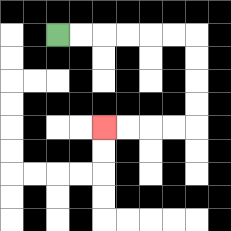{'start': '[2, 1]', 'end': '[4, 5]', 'path_directions': 'R,R,R,R,R,R,D,D,D,D,L,L,L,L', 'path_coordinates': '[[2, 1], [3, 1], [4, 1], [5, 1], [6, 1], [7, 1], [8, 1], [8, 2], [8, 3], [8, 4], [8, 5], [7, 5], [6, 5], [5, 5], [4, 5]]'}